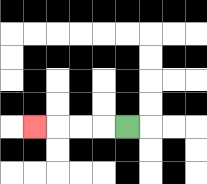{'start': '[5, 5]', 'end': '[1, 5]', 'path_directions': 'L,L,L,L', 'path_coordinates': '[[5, 5], [4, 5], [3, 5], [2, 5], [1, 5]]'}